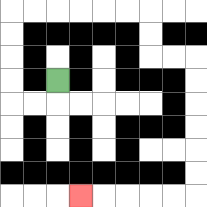{'start': '[2, 3]', 'end': '[3, 8]', 'path_directions': 'D,L,L,U,U,U,U,R,R,R,R,R,R,D,D,R,R,D,D,D,D,D,D,L,L,L,L,L', 'path_coordinates': '[[2, 3], [2, 4], [1, 4], [0, 4], [0, 3], [0, 2], [0, 1], [0, 0], [1, 0], [2, 0], [3, 0], [4, 0], [5, 0], [6, 0], [6, 1], [6, 2], [7, 2], [8, 2], [8, 3], [8, 4], [8, 5], [8, 6], [8, 7], [8, 8], [7, 8], [6, 8], [5, 8], [4, 8], [3, 8]]'}